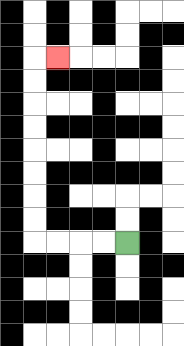{'start': '[5, 10]', 'end': '[2, 2]', 'path_directions': 'L,L,L,L,U,U,U,U,U,U,U,U,R', 'path_coordinates': '[[5, 10], [4, 10], [3, 10], [2, 10], [1, 10], [1, 9], [1, 8], [1, 7], [1, 6], [1, 5], [1, 4], [1, 3], [1, 2], [2, 2]]'}